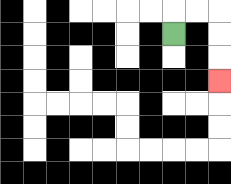{'start': '[7, 1]', 'end': '[9, 3]', 'path_directions': 'U,R,R,D,D,D', 'path_coordinates': '[[7, 1], [7, 0], [8, 0], [9, 0], [9, 1], [9, 2], [9, 3]]'}